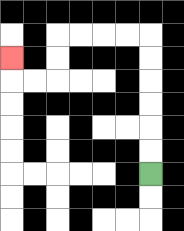{'start': '[6, 7]', 'end': '[0, 2]', 'path_directions': 'U,U,U,U,U,U,L,L,L,L,D,D,L,L,U', 'path_coordinates': '[[6, 7], [6, 6], [6, 5], [6, 4], [6, 3], [6, 2], [6, 1], [5, 1], [4, 1], [3, 1], [2, 1], [2, 2], [2, 3], [1, 3], [0, 3], [0, 2]]'}